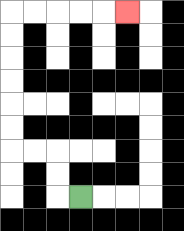{'start': '[3, 8]', 'end': '[5, 0]', 'path_directions': 'L,U,U,L,L,U,U,U,U,U,U,R,R,R,R,R', 'path_coordinates': '[[3, 8], [2, 8], [2, 7], [2, 6], [1, 6], [0, 6], [0, 5], [0, 4], [0, 3], [0, 2], [0, 1], [0, 0], [1, 0], [2, 0], [3, 0], [4, 0], [5, 0]]'}